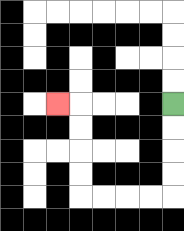{'start': '[7, 4]', 'end': '[2, 4]', 'path_directions': 'D,D,D,D,L,L,L,L,U,U,U,U,L', 'path_coordinates': '[[7, 4], [7, 5], [7, 6], [7, 7], [7, 8], [6, 8], [5, 8], [4, 8], [3, 8], [3, 7], [3, 6], [3, 5], [3, 4], [2, 4]]'}